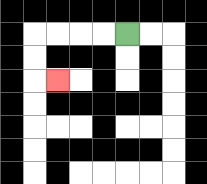{'start': '[5, 1]', 'end': '[2, 3]', 'path_directions': 'L,L,L,L,D,D,R', 'path_coordinates': '[[5, 1], [4, 1], [3, 1], [2, 1], [1, 1], [1, 2], [1, 3], [2, 3]]'}